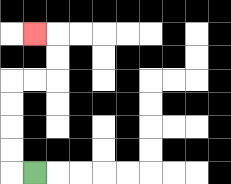{'start': '[1, 7]', 'end': '[1, 1]', 'path_directions': 'L,U,U,U,U,R,R,U,U,L', 'path_coordinates': '[[1, 7], [0, 7], [0, 6], [0, 5], [0, 4], [0, 3], [1, 3], [2, 3], [2, 2], [2, 1], [1, 1]]'}